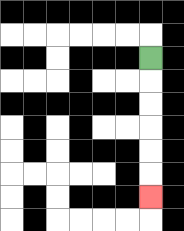{'start': '[6, 2]', 'end': '[6, 8]', 'path_directions': 'D,D,D,D,D,D', 'path_coordinates': '[[6, 2], [6, 3], [6, 4], [6, 5], [6, 6], [6, 7], [6, 8]]'}